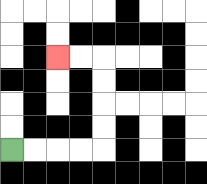{'start': '[0, 6]', 'end': '[2, 2]', 'path_directions': 'R,R,R,R,U,U,U,U,L,L', 'path_coordinates': '[[0, 6], [1, 6], [2, 6], [3, 6], [4, 6], [4, 5], [4, 4], [4, 3], [4, 2], [3, 2], [2, 2]]'}